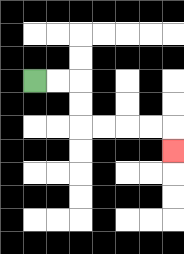{'start': '[1, 3]', 'end': '[7, 6]', 'path_directions': 'R,R,D,D,R,R,R,R,D', 'path_coordinates': '[[1, 3], [2, 3], [3, 3], [3, 4], [3, 5], [4, 5], [5, 5], [6, 5], [7, 5], [7, 6]]'}